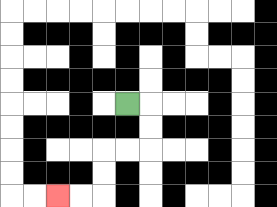{'start': '[5, 4]', 'end': '[2, 8]', 'path_directions': 'R,D,D,L,L,D,D,L,L', 'path_coordinates': '[[5, 4], [6, 4], [6, 5], [6, 6], [5, 6], [4, 6], [4, 7], [4, 8], [3, 8], [2, 8]]'}